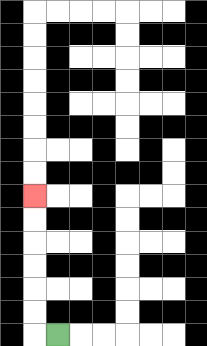{'start': '[2, 14]', 'end': '[1, 8]', 'path_directions': 'L,U,U,U,U,U,U', 'path_coordinates': '[[2, 14], [1, 14], [1, 13], [1, 12], [1, 11], [1, 10], [1, 9], [1, 8]]'}